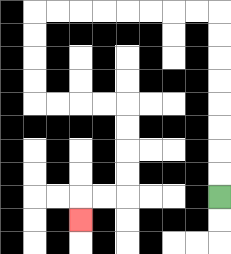{'start': '[9, 8]', 'end': '[3, 9]', 'path_directions': 'U,U,U,U,U,U,U,U,L,L,L,L,L,L,L,L,D,D,D,D,R,R,R,R,D,D,D,D,L,L,D', 'path_coordinates': '[[9, 8], [9, 7], [9, 6], [9, 5], [9, 4], [9, 3], [9, 2], [9, 1], [9, 0], [8, 0], [7, 0], [6, 0], [5, 0], [4, 0], [3, 0], [2, 0], [1, 0], [1, 1], [1, 2], [1, 3], [1, 4], [2, 4], [3, 4], [4, 4], [5, 4], [5, 5], [5, 6], [5, 7], [5, 8], [4, 8], [3, 8], [3, 9]]'}